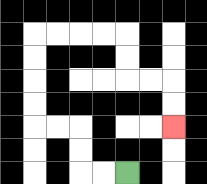{'start': '[5, 7]', 'end': '[7, 5]', 'path_directions': 'L,L,U,U,L,L,U,U,U,U,R,R,R,R,D,D,R,R,D,D', 'path_coordinates': '[[5, 7], [4, 7], [3, 7], [3, 6], [3, 5], [2, 5], [1, 5], [1, 4], [1, 3], [1, 2], [1, 1], [2, 1], [3, 1], [4, 1], [5, 1], [5, 2], [5, 3], [6, 3], [7, 3], [7, 4], [7, 5]]'}